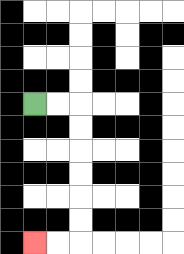{'start': '[1, 4]', 'end': '[1, 10]', 'path_directions': 'R,R,D,D,D,D,D,D,L,L', 'path_coordinates': '[[1, 4], [2, 4], [3, 4], [3, 5], [3, 6], [3, 7], [3, 8], [3, 9], [3, 10], [2, 10], [1, 10]]'}